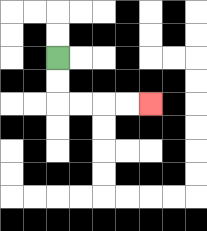{'start': '[2, 2]', 'end': '[6, 4]', 'path_directions': 'D,D,R,R,R,R', 'path_coordinates': '[[2, 2], [2, 3], [2, 4], [3, 4], [4, 4], [5, 4], [6, 4]]'}